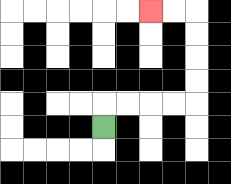{'start': '[4, 5]', 'end': '[6, 0]', 'path_directions': 'U,R,R,R,R,U,U,U,U,L,L', 'path_coordinates': '[[4, 5], [4, 4], [5, 4], [6, 4], [7, 4], [8, 4], [8, 3], [8, 2], [8, 1], [8, 0], [7, 0], [6, 0]]'}